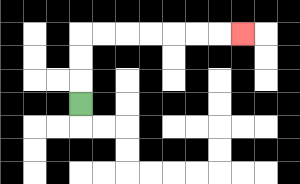{'start': '[3, 4]', 'end': '[10, 1]', 'path_directions': 'U,U,U,R,R,R,R,R,R,R', 'path_coordinates': '[[3, 4], [3, 3], [3, 2], [3, 1], [4, 1], [5, 1], [6, 1], [7, 1], [8, 1], [9, 1], [10, 1]]'}